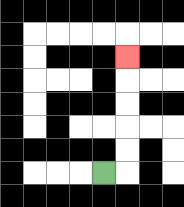{'start': '[4, 7]', 'end': '[5, 2]', 'path_directions': 'R,U,U,U,U,U', 'path_coordinates': '[[4, 7], [5, 7], [5, 6], [5, 5], [5, 4], [5, 3], [5, 2]]'}